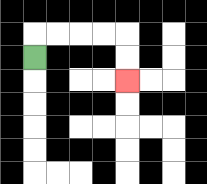{'start': '[1, 2]', 'end': '[5, 3]', 'path_directions': 'U,R,R,R,R,D,D', 'path_coordinates': '[[1, 2], [1, 1], [2, 1], [3, 1], [4, 1], [5, 1], [5, 2], [5, 3]]'}